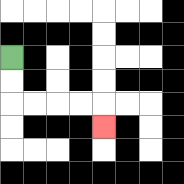{'start': '[0, 2]', 'end': '[4, 5]', 'path_directions': 'D,D,R,R,R,R,D', 'path_coordinates': '[[0, 2], [0, 3], [0, 4], [1, 4], [2, 4], [3, 4], [4, 4], [4, 5]]'}